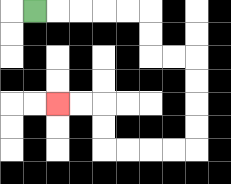{'start': '[1, 0]', 'end': '[2, 4]', 'path_directions': 'R,R,R,R,R,D,D,R,R,D,D,D,D,L,L,L,L,U,U,L,L', 'path_coordinates': '[[1, 0], [2, 0], [3, 0], [4, 0], [5, 0], [6, 0], [6, 1], [6, 2], [7, 2], [8, 2], [8, 3], [8, 4], [8, 5], [8, 6], [7, 6], [6, 6], [5, 6], [4, 6], [4, 5], [4, 4], [3, 4], [2, 4]]'}